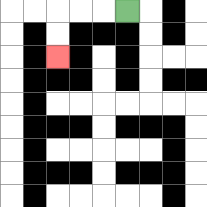{'start': '[5, 0]', 'end': '[2, 2]', 'path_directions': 'L,L,L,D,D', 'path_coordinates': '[[5, 0], [4, 0], [3, 0], [2, 0], [2, 1], [2, 2]]'}